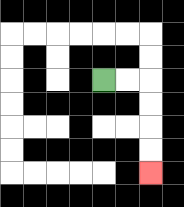{'start': '[4, 3]', 'end': '[6, 7]', 'path_directions': 'R,R,D,D,D,D', 'path_coordinates': '[[4, 3], [5, 3], [6, 3], [6, 4], [6, 5], [6, 6], [6, 7]]'}